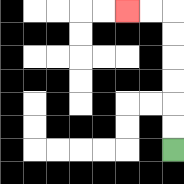{'start': '[7, 6]', 'end': '[5, 0]', 'path_directions': 'U,U,U,U,U,U,L,L', 'path_coordinates': '[[7, 6], [7, 5], [7, 4], [7, 3], [7, 2], [7, 1], [7, 0], [6, 0], [5, 0]]'}